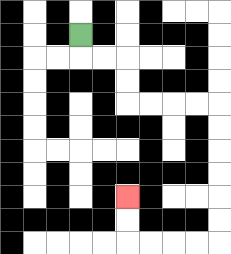{'start': '[3, 1]', 'end': '[5, 8]', 'path_directions': 'D,R,R,D,D,R,R,R,R,D,D,D,D,D,D,L,L,L,L,U,U', 'path_coordinates': '[[3, 1], [3, 2], [4, 2], [5, 2], [5, 3], [5, 4], [6, 4], [7, 4], [8, 4], [9, 4], [9, 5], [9, 6], [9, 7], [9, 8], [9, 9], [9, 10], [8, 10], [7, 10], [6, 10], [5, 10], [5, 9], [5, 8]]'}